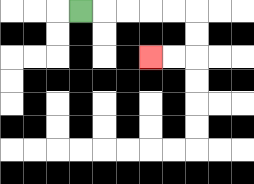{'start': '[3, 0]', 'end': '[6, 2]', 'path_directions': 'R,R,R,R,R,D,D,L,L', 'path_coordinates': '[[3, 0], [4, 0], [5, 0], [6, 0], [7, 0], [8, 0], [8, 1], [8, 2], [7, 2], [6, 2]]'}